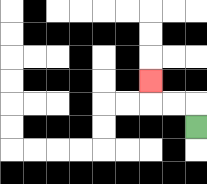{'start': '[8, 5]', 'end': '[6, 3]', 'path_directions': 'U,L,L,U', 'path_coordinates': '[[8, 5], [8, 4], [7, 4], [6, 4], [6, 3]]'}